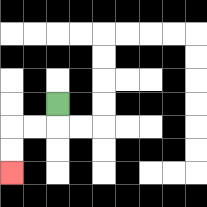{'start': '[2, 4]', 'end': '[0, 7]', 'path_directions': 'D,L,L,D,D', 'path_coordinates': '[[2, 4], [2, 5], [1, 5], [0, 5], [0, 6], [0, 7]]'}